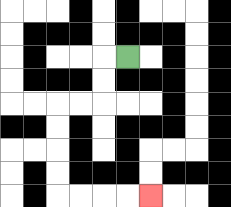{'start': '[5, 2]', 'end': '[6, 8]', 'path_directions': 'L,D,D,L,L,D,D,D,D,R,R,R,R', 'path_coordinates': '[[5, 2], [4, 2], [4, 3], [4, 4], [3, 4], [2, 4], [2, 5], [2, 6], [2, 7], [2, 8], [3, 8], [4, 8], [5, 8], [6, 8]]'}